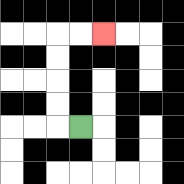{'start': '[3, 5]', 'end': '[4, 1]', 'path_directions': 'L,U,U,U,U,R,R', 'path_coordinates': '[[3, 5], [2, 5], [2, 4], [2, 3], [2, 2], [2, 1], [3, 1], [4, 1]]'}